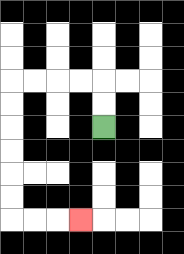{'start': '[4, 5]', 'end': '[3, 9]', 'path_directions': 'U,U,L,L,L,L,D,D,D,D,D,D,R,R,R', 'path_coordinates': '[[4, 5], [4, 4], [4, 3], [3, 3], [2, 3], [1, 3], [0, 3], [0, 4], [0, 5], [0, 6], [0, 7], [0, 8], [0, 9], [1, 9], [2, 9], [3, 9]]'}